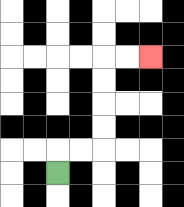{'start': '[2, 7]', 'end': '[6, 2]', 'path_directions': 'U,R,R,U,U,U,U,R,R', 'path_coordinates': '[[2, 7], [2, 6], [3, 6], [4, 6], [4, 5], [4, 4], [4, 3], [4, 2], [5, 2], [6, 2]]'}